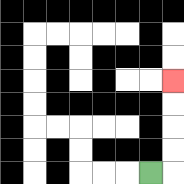{'start': '[6, 7]', 'end': '[7, 3]', 'path_directions': 'R,U,U,U,U', 'path_coordinates': '[[6, 7], [7, 7], [7, 6], [7, 5], [7, 4], [7, 3]]'}